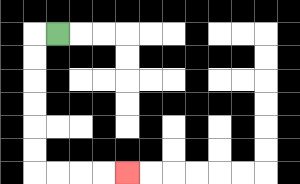{'start': '[2, 1]', 'end': '[5, 7]', 'path_directions': 'L,D,D,D,D,D,D,R,R,R,R', 'path_coordinates': '[[2, 1], [1, 1], [1, 2], [1, 3], [1, 4], [1, 5], [1, 6], [1, 7], [2, 7], [3, 7], [4, 7], [5, 7]]'}